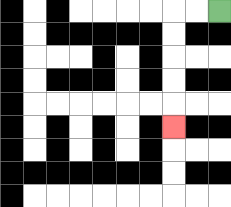{'start': '[9, 0]', 'end': '[7, 5]', 'path_directions': 'L,L,D,D,D,D,D', 'path_coordinates': '[[9, 0], [8, 0], [7, 0], [7, 1], [7, 2], [7, 3], [7, 4], [7, 5]]'}